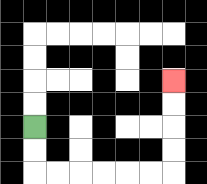{'start': '[1, 5]', 'end': '[7, 3]', 'path_directions': 'D,D,R,R,R,R,R,R,U,U,U,U', 'path_coordinates': '[[1, 5], [1, 6], [1, 7], [2, 7], [3, 7], [4, 7], [5, 7], [6, 7], [7, 7], [7, 6], [7, 5], [7, 4], [7, 3]]'}